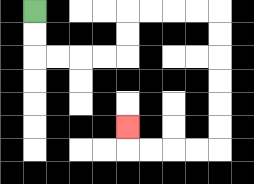{'start': '[1, 0]', 'end': '[5, 5]', 'path_directions': 'D,D,R,R,R,R,U,U,R,R,R,R,D,D,D,D,D,D,L,L,L,L,U', 'path_coordinates': '[[1, 0], [1, 1], [1, 2], [2, 2], [3, 2], [4, 2], [5, 2], [5, 1], [5, 0], [6, 0], [7, 0], [8, 0], [9, 0], [9, 1], [9, 2], [9, 3], [9, 4], [9, 5], [9, 6], [8, 6], [7, 6], [6, 6], [5, 6], [5, 5]]'}